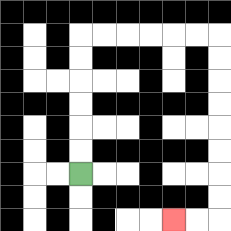{'start': '[3, 7]', 'end': '[7, 9]', 'path_directions': 'U,U,U,U,U,U,R,R,R,R,R,R,D,D,D,D,D,D,D,D,L,L', 'path_coordinates': '[[3, 7], [3, 6], [3, 5], [3, 4], [3, 3], [3, 2], [3, 1], [4, 1], [5, 1], [6, 1], [7, 1], [8, 1], [9, 1], [9, 2], [9, 3], [9, 4], [9, 5], [9, 6], [9, 7], [9, 8], [9, 9], [8, 9], [7, 9]]'}